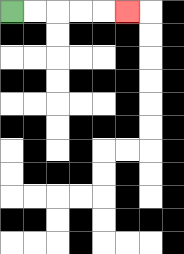{'start': '[0, 0]', 'end': '[5, 0]', 'path_directions': 'R,R,R,R,R', 'path_coordinates': '[[0, 0], [1, 0], [2, 0], [3, 0], [4, 0], [5, 0]]'}